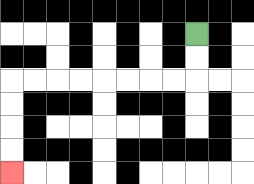{'start': '[8, 1]', 'end': '[0, 7]', 'path_directions': 'D,D,L,L,L,L,L,L,L,L,D,D,D,D', 'path_coordinates': '[[8, 1], [8, 2], [8, 3], [7, 3], [6, 3], [5, 3], [4, 3], [3, 3], [2, 3], [1, 3], [0, 3], [0, 4], [0, 5], [0, 6], [0, 7]]'}